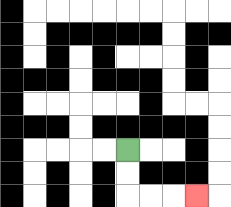{'start': '[5, 6]', 'end': '[8, 8]', 'path_directions': 'D,D,R,R,R', 'path_coordinates': '[[5, 6], [5, 7], [5, 8], [6, 8], [7, 8], [8, 8]]'}